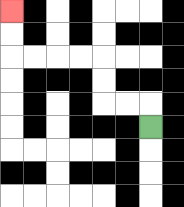{'start': '[6, 5]', 'end': '[0, 0]', 'path_directions': 'U,L,L,U,U,L,L,L,L,U,U', 'path_coordinates': '[[6, 5], [6, 4], [5, 4], [4, 4], [4, 3], [4, 2], [3, 2], [2, 2], [1, 2], [0, 2], [0, 1], [0, 0]]'}